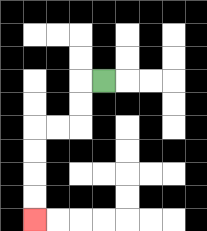{'start': '[4, 3]', 'end': '[1, 9]', 'path_directions': 'L,D,D,L,L,D,D,D,D', 'path_coordinates': '[[4, 3], [3, 3], [3, 4], [3, 5], [2, 5], [1, 5], [1, 6], [1, 7], [1, 8], [1, 9]]'}